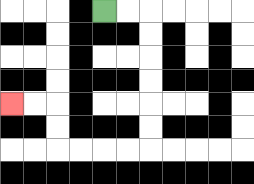{'start': '[4, 0]', 'end': '[0, 4]', 'path_directions': 'R,R,D,D,D,D,D,D,L,L,L,L,U,U,L,L', 'path_coordinates': '[[4, 0], [5, 0], [6, 0], [6, 1], [6, 2], [6, 3], [6, 4], [6, 5], [6, 6], [5, 6], [4, 6], [3, 6], [2, 6], [2, 5], [2, 4], [1, 4], [0, 4]]'}